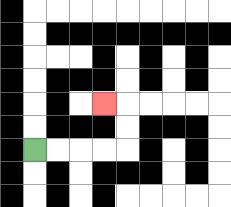{'start': '[1, 6]', 'end': '[4, 4]', 'path_directions': 'R,R,R,R,U,U,L', 'path_coordinates': '[[1, 6], [2, 6], [3, 6], [4, 6], [5, 6], [5, 5], [5, 4], [4, 4]]'}